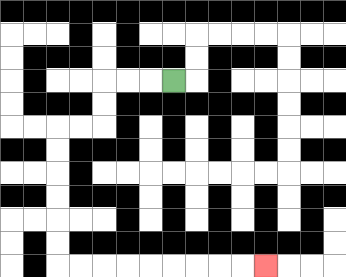{'start': '[7, 3]', 'end': '[11, 11]', 'path_directions': 'L,L,L,D,D,L,L,D,D,D,D,D,D,R,R,R,R,R,R,R,R,R', 'path_coordinates': '[[7, 3], [6, 3], [5, 3], [4, 3], [4, 4], [4, 5], [3, 5], [2, 5], [2, 6], [2, 7], [2, 8], [2, 9], [2, 10], [2, 11], [3, 11], [4, 11], [5, 11], [6, 11], [7, 11], [8, 11], [9, 11], [10, 11], [11, 11]]'}